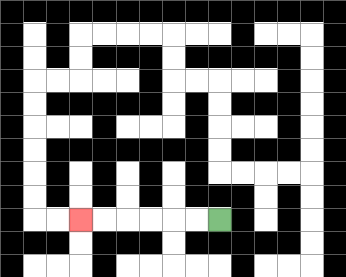{'start': '[9, 9]', 'end': '[3, 9]', 'path_directions': 'L,L,L,L,L,L', 'path_coordinates': '[[9, 9], [8, 9], [7, 9], [6, 9], [5, 9], [4, 9], [3, 9]]'}